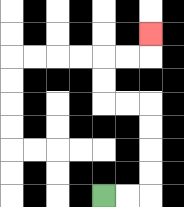{'start': '[4, 8]', 'end': '[6, 1]', 'path_directions': 'R,R,U,U,U,U,L,L,U,U,R,R,U', 'path_coordinates': '[[4, 8], [5, 8], [6, 8], [6, 7], [6, 6], [6, 5], [6, 4], [5, 4], [4, 4], [4, 3], [4, 2], [5, 2], [6, 2], [6, 1]]'}